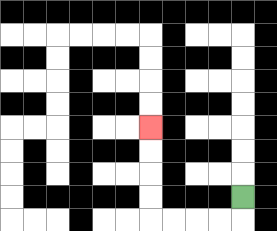{'start': '[10, 8]', 'end': '[6, 5]', 'path_directions': 'D,L,L,L,L,U,U,U,U', 'path_coordinates': '[[10, 8], [10, 9], [9, 9], [8, 9], [7, 9], [6, 9], [6, 8], [6, 7], [6, 6], [6, 5]]'}